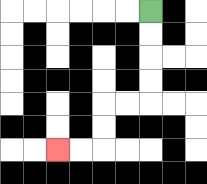{'start': '[6, 0]', 'end': '[2, 6]', 'path_directions': 'D,D,D,D,L,L,D,D,L,L', 'path_coordinates': '[[6, 0], [6, 1], [6, 2], [6, 3], [6, 4], [5, 4], [4, 4], [4, 5], [4, 6], [3, 6], [2, 6]]'}